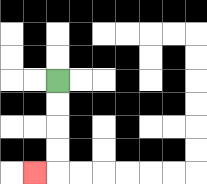{'start': '[2, 3]', 'end': '[1, 7]', 'path_directions': 'D,D,D,D,L', 'path_coordinates': '[[2, 3], [2, 4], [2, 5], [2, 6], [2, 7], [1, 7]]'}